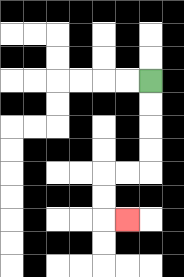{'start': '[6, 3]', 'end': '[5, 9]', 'path_directions': 'D,D,D,D,L,L,D,D,R', 'path_coordinates': '[[6, 3], [6, 4], [6, 5], [6, 6], [6, 7], [5, 7], [4, 7], [4, 8], [4, 9], [5, 9]]'}